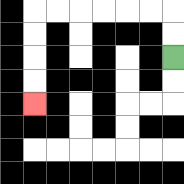{'start': '[7, 2]', 'end': '[1, 4]', 'path_directions': 'U,U,L,L,L,L,L,L,D,D,D,D', 'path_coordinates': '[[7, 2], [7, 1], [7, 0], [6, 0], [5, 0], [4, 0], [3, 0], [2, 0], [1, 0], [1, 1], [1, 2], [1, 3], [1, 4]]'}